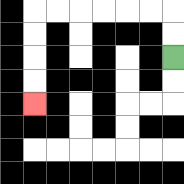{'start': '[7, 2]', 'end': '[1, 4]', 'path_directions': 'U,U,L,L,L,L,L,L,D,D,D,D', 'path_coordinates': '[[7, 2], [7, 1], [7, 0], [6, 0], [5, 0], [4, 0], [3, 0], [2, 0], [1, 0], [1, 1], [1, 2], [1, 3], [1, 4]]'}